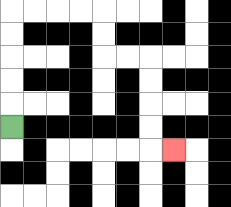{'start': '[0, 5]', 'end': '[7, 6]', 'path_directions': 'U,U,U,U,U,R,R,R,R,D,D,R,R,D,D,D,D,R', 'path_coordinates': '[[0, 5], [0, 4], [0, 3], [0, 2], [0, 1], [0, 0], [1, 0], [2, 0], [3, 0], [4, 0], [4, 1], [4, 2], [5, 2], [6, 2], [6, 3], [6, 4], [6, 5], [6, 6], [7, 6]]'}